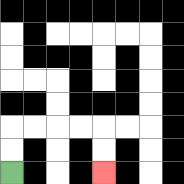{'start': '[0, 7]', 'end': '[4, 7]', 'path_directions': 'U,U,R,R,R,R,D,D', 'path_coordinates': '[[0, 7], [0, 6], [0, 5], [1, 5], [2, 5], [3, 5], [4, 5], [4, 6], [4, 7]]'}